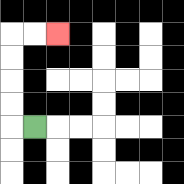{'start': '[1, 5]', 'end': '[2, 1]', 'path_directions': 'L,U,U,U,U,R,R', 'path_coordinates': '[[1, 5], [0, 5], [0, 4], [0, 3], [0, 2], [0, 1], [1, 1], [2, 1]]'}